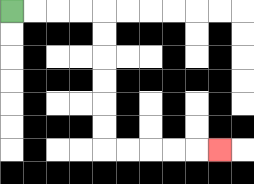{'start': '[0, 0]', 'end': '[9, 6]', 'path_directions': 'R,R,R,R,D,D,D,D,D,D,R,R,R,R,R', 'path_coordinates': '[[0, 0], [1, 0], [2, 0], [3, 0], [4, 0], [4, 1], [4, 2], [4, 3], [4, 4], [4, 5], [4, 6], [5, 6], [6, 6], [7, 6], [8, 6], [9, 6]]'}